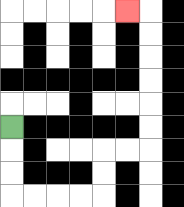{'start': '[0, 5]', 'end': '[5, 0]', 'path_directions': 'D,D,D,R,R,R,R,U,U,R,R,U,U,U,U,U,U,L', 'path_coordinates': '[[0, 5], [0, 6], [0, 7], [0, 8], [1, 8], [2, 8], [3, 8], [4, 8], [4, 7], [4, 6], [5, 6], [6, 6], [6, 5], [6, 4], [6, 3], [6, 2], [6, 1], [6, 0], [5, 0]]'}